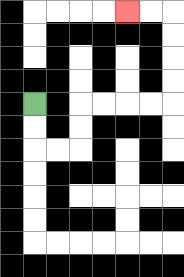{'start': '[1, 4]', 'end': '[5, 0]', 'path_directions': 'D,D,R,R,U,U,R,R,R,R,U,U,U,U,L,L', 'path_coordinates': '[[1, 4], [1, 5], [1, 6], [2, 6], [3, 6], [3, 5], [3, 4], [4, 4], [5, 4], [6, 4], [7, 4], [7, 3], [7, 2], [7, 1], [7, 0], [6, 0], [5, 0]]'}